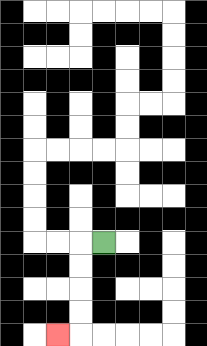{'start': '[4, 10]', 'end': '[2, 14]', 'path_directions': 'L,D,D,D,D,L', 'path_coordinates': '[[4, 10], [3, 10], [3, 11], [3, 12], [3, 13], [3, 14], [2, 14]]'}